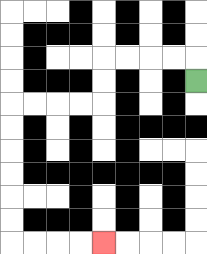{'start': '[8, 3]', 'end': '[4, 10]', 'path_directions': 'U,L,L,L,L,D,D,L,L,L,L,D,D,D,D,D,D,R,R,R,R', 'path_coordinates': '[[8, 3], [8, 2], [7, 2], [6, 2], [5, 2], [4, 2], [4, 3], [4, 4], [3, 4], [2, 4], [1, 4], [0, 4], [0, 5], [0, 6], [0, 7], [0, 8], [0, 9], [0, 10], [1, 10], [2, 10], [3, 10], [4, 10]]'}